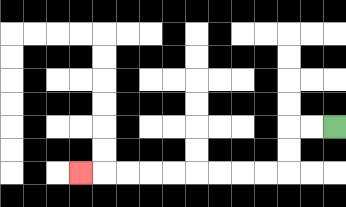{'start': '[14, 5]', 'end': '[3, 7]', 'path_directions': 'L,L,D,D,L,L,L,L,L,L,L,L,L', 'path_coordinates': '[[14, 5], [13, 5], [12, 5], [12, 6], [12, 7], [11, 7], [10, 7], [9, 7], [8, 7], [7, 7], [6, 7], [5, 7], [4, 7], [3, 7]]'}